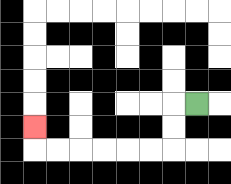{'start': '[8, 4]', 'end': '[1, 5]', 'path_directions': 'L,D,D,L,L,L,L,L,L,U', 'path_coordinates': '[[8, 4], [7, 4], [7, 5], [7, 6], [6, 6], [5, 6], [4, 6], [3, 6], [2, 6], [1, 6], [1, 5]]'}